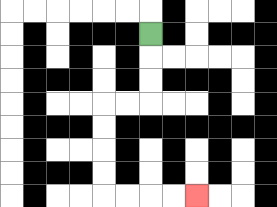{'start': '[6, 1]', 'end': '[8, 8]', 'path_directions': 'D,D,D,L,L,D,D,D,D,R,R,R,R', 'path_coordinates': '[[6, 1], [6, 2], [6, 3], [6, 4], [5, 4], [4, 4], [4, 5], [4, 6], [4, 7], [4, 8], [5, 8], [6, 8], [7, 8], [8, 8]]'}